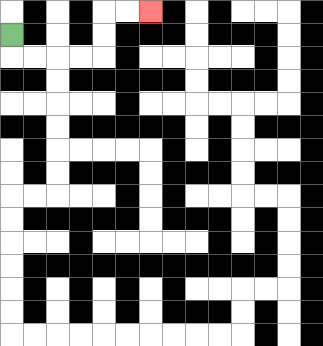{'start': '[0, 1]', 'end': '[6, 0]', 'path_directions': 'D,R,R,R,R,U,U,R,R', 'path_coordinates': '[[0, 1], [0, 2], [1, 2], [2, 2], [3, 2], [4, 2], [4, 1], [4, 0], [5, 0], [6, 0]]'}